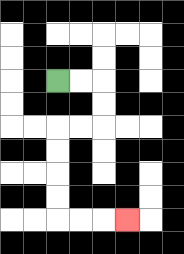{'start': '[2, 3]', 'end': '[5, 9]', 'path_directions': 'R,R,D,D,L,L,D,D,D,D,R,R,R', 'path_coordinates': '[[2, 3], [3, 3], [4, 3], [4, 4], [4, 5], [3, 5], [2, 5], [2, 6], [2, 7], [2, 8], [2, 9], [3, 9], [4, 9], [5, 9]]'}